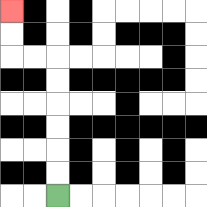{'start': '[2, 8]', 'end': '[0, 0]', 'path_directions': 'U,U,U,U,U,U,L,L,U,U', 'path_coordinates': '[[2, 8], [2, 7], [2, 6], [2, 5], [2, 4], [2, 3], [2, 2], [1, 2], [0, 2], [0, 1], [0, 0]]'}